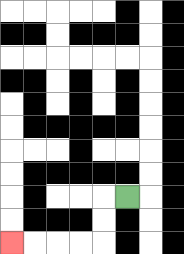{'start': '[5, 8]', 'end': '[0, 10]', 'path_directions': 'L,D,D,L,L,L,L', 'path_coordinates': '[[5, 8], [4, 8], [4, 9], [4, 10], [3, 10], [2, 10], [1, 10], [0, 10]]'}